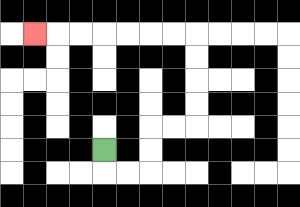{'start': '[4, 6]', 'end': '[1, 1]', 'path_directions': 'D,R,R,U,U,R,R,U,U,U,U,L,L,L,L,L,L,L', 'path_coordinates': '[[4, 6], [4, 7], [5, 7], [6, 7], [6, 6], [6, 5], [7, 5], [8, 5], [8, 4], [8, 3], [8, 2], [8, 1], [7, 1], [6, 1], [5, 1], [4, 1], [3, 1], [2, 1], [1, 1]]'}